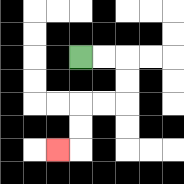{'start': '[3, 2]', 'end': '[2, 6]', 'path_directions': 'R,R,D,D,L,L,D,D,L', 'path_coordinates': '[[3, 2], [4, 2], [5, 2], [5, 3], [5, 4], [4, 4], [3, 4], [3, 5], [3, 6], [2, 6]]'}